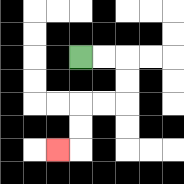{'start': '[3, 2]', 'end': '[2, 6]', 'path_directions': 'R,R,D,D,L,L,D,D,L', 'path_coordinates': '[[3, 2], [4, 2], [5, 2], [5, 3], [5, 4], [4, 4], [3, 4], [3, 5], [3, 6], [2, 6]]'}